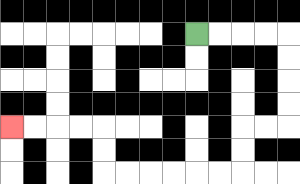{'start': '[8, 1]', 'end': '[0, 5]', 'path_directions': 'R,R,R,R,D,D,D,D,L,L,D,D,L,L,L,L,L,L,U,U,L,L,L,L', 'path_coordinates': '[[8, 1], [9, 1], [10, 1], [11, 1], [12, 1], [12, 2], [12, 3], [12, 4], [12, 5], [11, 5], [10, 5], [10, 6], [10, 7], [9, 7], [8, 7], [7, 7], [6, 7], [5, 7], [4, 7], [4, 6], [4, 5], [3, 5], [2, 5], [1, 5], [0, 5]]'}